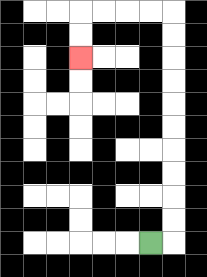{'start': '[6, 10]', 'end': '[3, 2]', 'path_directions': 'R,U,U,U,U,U,U,U,U,U,U,L,L,L,L,D,D', 'path_coordinates': '[[6, 10], [7, 10], [7, 9], [7, 8], [7, 7], [7, 6], [7, 5], [7, 4], [7, 3], [7, 2], [7, 1], [7, 0], [6, 0], [5, 0], [4, 0], [3, 0], [3, 1], [3, 2]]'}